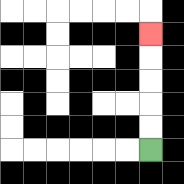{'start': '[6, 6]', 'end': '[6, 1]', 'path_directions': 'U,U,U,U,U', 'path_coordinates': '[[6, 6], [6, 5], [6, 4], [6, 3], [6, 2], [6, 1]]'}